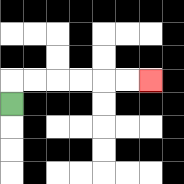{'start': '[0, 4]', 'end': '[6, 3]', 'path_directions': 'U,R,R,R,R,R,R', 'path_coordinates': '[[0, 4], [0, 3], [1, 3], [2, 3], [3, 3], [4, 3], [5, 3], [6, 3]]'}